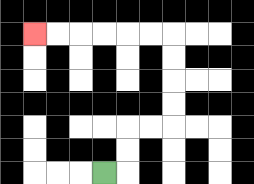{'start': '[4, 7]', 'end': '[1, 1]', 'path_directions': 'R,U,U,R,R,U,U,U,U,L,L,L,L,L,L', 'path_coordinates': '[[4, 7], [5, 7], [5, 6], [5, 5], [6, 5], [7, 5], [7, 4], [7, 3], [7, 2], [7, 1], [6, 1], [5, 1], [4, 1], [3, 1], [2, 1], [1, 1]]'}